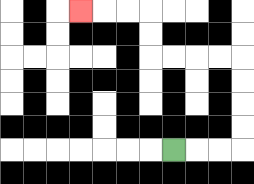{'start': '[7, 6]', 'end': '[3, 0]', 'path_directions': 'R,R,R,U,U,U,U,L,L,L,L,U,U,L,L,L', 'path_coordinates': '[[7, 6], [8, 6], [9, 6], [10, 6], [10, 5], [10, 4], [10, 3], [10, 2], [9, 2], [8, 2], [7, 2], [6, 2], [6, 1], [6, 0], [5, 0], [4, 0], [3, 0]]'}